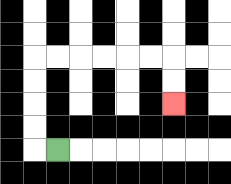{'start': '[2, 6]', 'end': '[7, 4]', 'path_directions': 'L,U,U,U,U,R,R,R,R,R,R,D,D', 'path_coordinates': '[[2, 6], [1, 6], [1, 5], [1, 4], [1, 3], [1, 2], [2, 2], [3, 2], [4, 2], [5, 2], [6, 2], [7, 2], [7, 3], [7, 4]]'}